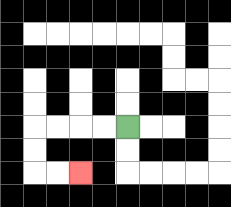{'start': '[5, 5]', 'end': '[3, 7]', 'path_directions': 'L,L,L,L,D,D,R,R', 'path_coordinates': '[[5, 5], [4, 5], [3, 5], [2, 5], [1, 5], [1, 6], [1, 7], [2, 7], [3, 7]]'}